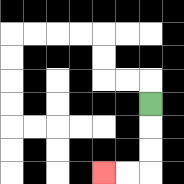{'start': '[6, 4]', 'end': '[4, 7]', 'path_directions': 'D,D,D,L,L', 'path_coordinates': '[[6, 4], [6, 5], [6, 6], [6, 7], [5, 7], [4, 7]]'}